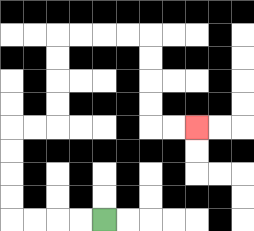{'start': '[4, 9]', 'end': '[8, 5]', 'path_directions': 'L,L,L,L,U,U,U,U,R,R,U,U,U,U,R,R,R,R,D,D,D,D,R,R', 'path_coordinates': '[[4, 9], [3, 9], [2, 9], [1, 9], [0, 9], [0, 8], [0, 7], [0, 6], [0, 5], [1, 5], [2, 5], [2, 4], [2, 3], [2, 2], [2, 1], [3, 1], [4, 1], [5, 1], [6, 1], [6, 2], [6, 3], [6, 4], [6, 5], [7, 5], [8, 5]]'}